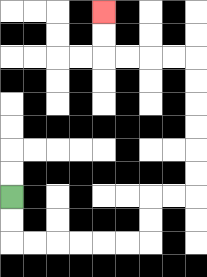{'start': '[0, 8]', 'end': '[4, 0]', 'path_directions': 'D,D,R,R,R,R,R,R,U,U,R,R,U,U,U,U,U,U,L,L,L,L,U,U', 'path_coordinates': '[[0, 8], [0, 9], [0, 10], [1, 10], [2, 10], [3, 10], [4, 10], [5, 10], [6, 10], [6, 9], [6, 8], [7, 8], [8, 8], [8, 7], [8, 6], [8, 5], [8, 4], [8, 3], [8, 2], [7, 2], [6, 2], [5, 2], [4, 2], [4, 1], [4, 0]]'}